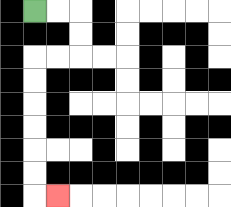{'start': '[1, 0]', 'end': '[2, 8]', 'path_directions': 'R,R,D,D,L,L,D,D,D,D,D,D,R', 'path_coordinates': '[[1, 0], [2, 0], [3, 0], [3, 1], [3, 2], [2, 2], [1, 2], [1, 3], [1, 4], [1, 5], [1, 6], [1, 7], [1, 8], [2, 8]]'}